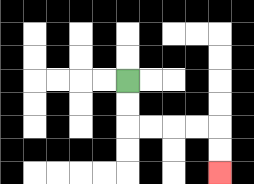{'start': '[5, 3]', 'end': '[9, 7]', 'path_directions': 'D,D,R,R,R,R,D,D', 'path_coordinates': '[[5, 3], [5, 4], [5, 5], [6, 5], [7, 5], [8, 5], [9, 5], [9, 6], [9, 7]]'}